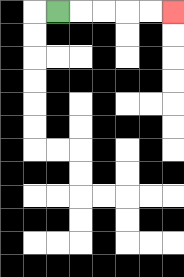{'start': '[2, 0]', 'end': '[7, 0]', 'path_directions': 'R,R,R,R,R', 'path_coordinates': '[[2, 0], [3, 0], [4, 0], [5, 0], [6, 0], [7, 0]]'}